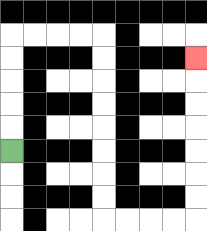{'start': '[0, 6]', 'end': '[8, 2]', 'path_directions': 'U,U,U,U,U,R,R,R,R,D,D,D,D,D,D,D,D,R,R,R,R,U,U,U,U,U,U,U', 'path_coordinates': '[[0, 6], [0, 5], [0, 4], [0, 3], [0, 2], [0, 1], [1, 1], [2, 1], [3, 1], [4, 1], [4, 2], [4, 3], [4, 4], [4, 5], [4, 6], [4, 7], [4, 8], [4, 9], [5, 9], [6, 9], [7, 9], [8, 9], [8, 8], [8, 7], [8, 6], [8, 5], [8, 4], [8, 3], [8, 2]]'}